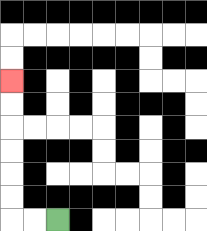{'start': '[2, 9]', 'end': '[0, 3]', 'path_directions': 'L,L,U,U,U,U,U,U', 'path_coordinates': '[[2, 9], [1, 9], [0, 9], [0, 8], [0, 7], [0, 6], [0, 5], [0, 4], [0, 3]]'}